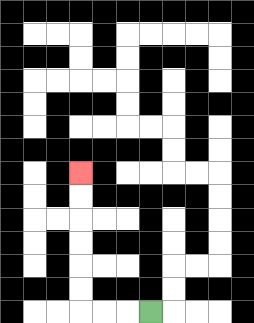{'start': '[6, 13]', 'end': '[3, 7]', 'path_directions': 'L,L,L,U,U,U,U,U,U', 'path_coordinates': '[[6, 13], [5, 13], [4, 13], [3, 13], [3, 12], [3, 11], [3, 10], [3, 9], [3, 8], [3, 7]]'}